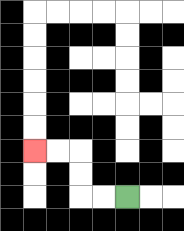{'start': '[5, 8]', 'end': '[1, 6]', 'path_directions': 'L,L,U,U,L,L', 'path_coordinates': '[[5, 8], [4, 8], [3, 8], [3, 7], [3, 6], [2, 6], [1, 6]]'}